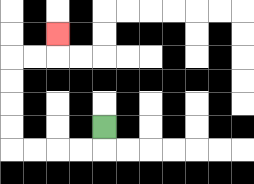{'start': '[4, 5]', 'end': '[2, 1]', 'path_directions': 'D,L,L,L,L,U,U,U,U,R,R,U', 'path_coordinates': '[[4, 5], [4, 6], [3, 6], [2, 6], [1, 6], [0, 6], [0, 5], [0, 4], [0, 3], [0, 2], [1, 2], [2, 2], [2, 1]]'}